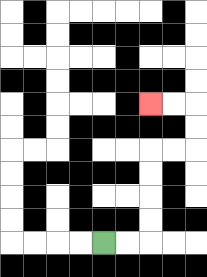{'start': '[4, 10]', 'end': '[6, 4]', 'path_directions': 'R,R,U,U,U,U,R,R,U,U,L,L', 'path_coordinates': '[[4, 10], [5, 10], [6, 10], [6, 9], [6, 8], [6, 7], [6, 6], [7, 6], [8, 6], [8, 5], [8, 4], [7, 4], [6, 4]]'}